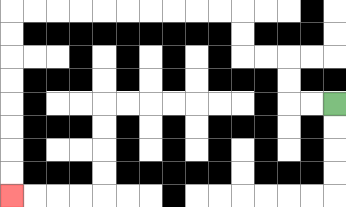{'start': '[14, 4]', 'end': '[0, 8]', 'path_directions': 'L,L,U,U,L,L,U,U,L,L,L,L,L,L,L,L,L,L,D,D,D,D,D,D,D,D', 'path_coordinates': '[[14, 4], [13, 4], [12, 4], [12, 3], [12, 2], [11, 2], [10, 2], [10, 1], [10, 0], [9, 0], [8, 0], [7, 0], [6, 0], [5, 0], [4, 0], [3, 0], [2, 0], [1, 0], [0, 0], [0, 1], [0, 2], [0, 3], [0, 4], [0, 5], [0, 6], [0, 7], [0, 8]]'}